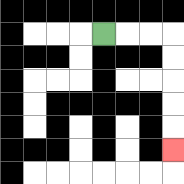{'start': '[4, 1]', 'end': '[7, 6]', 'path_directions': 'R,R,R,D,D,D,D,D', 'path_coordinates': '[[4, 1], [5, 1], [6, 1], [7, 1], [7, 2], [7, 3], [7, 4], [7, 5], [7, 6]]'}